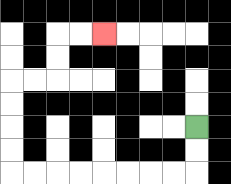{'start': '[8, 5]', 'end': '[4, 1]', 'path_directions': 'D,D,L,L,L,L,L,L,L,L,U,U,U,U,R,R,U,U,R,R', 'path_coordinates': '[[8, 5], [8, 6], [8, 7], [7, 7], [6, 7], [5, 7], [4, 7], [3, 7], [2, 7], [1, 7], [0, 7], [0, 6], [0, 5], [0, 4], [0, 3], [1, 3], [2, 3], [2, 2], [2, 1], [3, 1], [4, 1]]'}